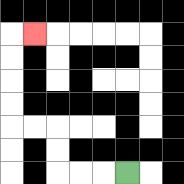{'start': '[5, 7]', 'end': '[1, 1]', 'path_directions': 'L,L,L,U,U,L,L,U,U,U,U,R', 'path_coordinates': '[[5, 7], [4, 7], [3, 7], [2, 7], [2, 6], [2, 5], [1, 5], [0, 5], [0, 4], [0, 3], [0, 2], [0, 1], [1, 1]]'}